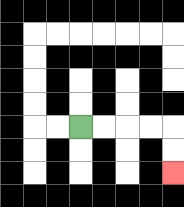{'start': '[3, 5]', 'end': '[7, 7]', 'path_directions': 'R,R,R,R,D,D', 'path_coordinates': '[[3, 5], [4, 5], [5, 5], [6, 5], [7, 5], [7, 6], [7, 7]]'}